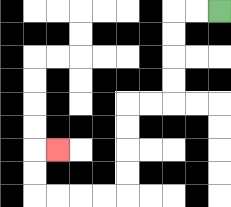{'start': '[9, 0]', 'end': '[2, 6]', 'path_directions': 'L,L,D,D,D,D,L,L,D,D,D,D,L,L,L,L,U,U,R', 'path_coordinates': '[[9, 0], [8, 0], [7, 0], [7, 1], [7, 2], [7, 3], [7, 4], [6, 4], [5, 4], [5, 5], [5, 6], [5, 7], [5, 8], [4, 8], [3, 8], [2, 8], [1, 8], [1, 7], [1, 6], [2, 6]]'}